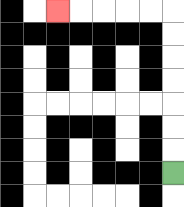{'start': '[7, 7]', 'end': '[2, 0]', 'path_directions': 'U,U,U,U,U,U,U,L,L,L,L,L', 'path_coordinates': '[[7, 7], [7, 6], [7, 5], [7, 4], [7, 3], [7, 2], [7, 1], [7, 0], [6, 0], [5, 0], [4, 0], [3, 0], [2, 0]]'}